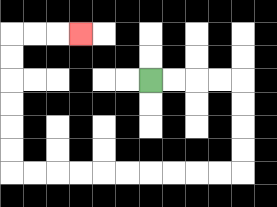{'start': '[6, 3]', 'end': '[3, 1]', 'path_directions': 'R,R,R,R,D,D,D,D,L,L,L,L,L,L,L,L,L,L,U,U,U,U,U,U,R,R,R', 'path_coordinates': '[[6, 3], [7, 3], [8, 3], [9, 3], [10, 3], [10, 4], [10, 5], [10, 6], [10, 7], [9, 7], [8, 7], [7, 7], [6, 7], [5, 7], [4, 7], [3, 7], [2, 7], [1, 7], [0, 7], [0, 6], [0, 5], [0, 4], [0, 3], [0, 2], [0, 1], [1, 1], [2, 1], [3, 1]]'}